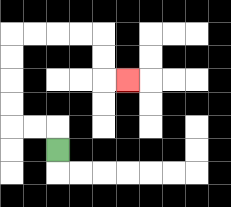{'start': '[2, 6]', 'end': '[5, 3]', 'path_directions': 'U,L,L,U,U,U,U,R,R,R,R,D,D,R', 'path_coordinates': '[[2, 6], [2, 5], [1, 5], [0, 5], [0, 4], [0, 3], [0, 2], [0, 1], [1, 1], [2, 1], [3, 1], [4, 1], [4, 2], [4, 3], [5, 3]]'}